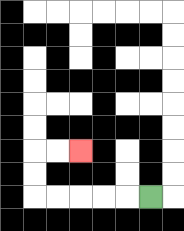{'start': '[6, 8]', 'end': '[3, 6]', 'path_directions': 'L,L,L,L,L,U,U,R,R', 'path_coordinates': '[[6, 8], [5, 8], [4, 8], [3, 8], [2, 8], [1, 8], [1, 7], [1, 6], [2, 6], [3, 6]]'}